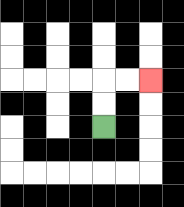{'start': '[4, 5]', 'end': '[6, 3]', 'path_directions': 'U,U,R,R', 'path_coordinates': '[[4, 5], [4, 4], [4, 3], [5, 3], [6, 3]]'}